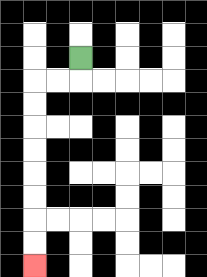{'start': '[3, 2]', 'end': '[1, 11]', 'path_directions': 'D,L,L,D,D,D,D,D,D,D,D', 'path_coordinates': '[[3, 2], [3, 3], [2, 3], [1, 3], [1, 4], [1, 5], [1, 6], [1, 7], [1, 8], [1, 9], [1, 10], [1, 11]]'}